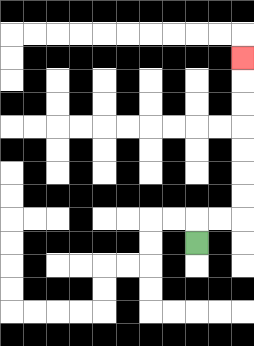{'start': '[8, 10]', 'end': '[10, 2]', 'path_directions': 'U,R,R,U,U,U,U,U,U,U', 'path_coordinates': '[[8, 10], [8, 9], [9, 9], [10, 9], [10, 8], [10, 7], [10, 6], [10, 5], [10, 4], [10, 3], [10, 2]]'}